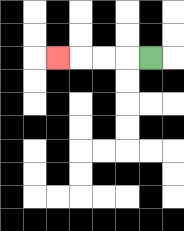{'start': '[6, 2]', 'end': '[2, 2]', 'path_directions': 'L,L,L,L', 'path_coordinates': '[[6, 2], [5, 2], [4, 2], [3, 2], [2, 2]]'}